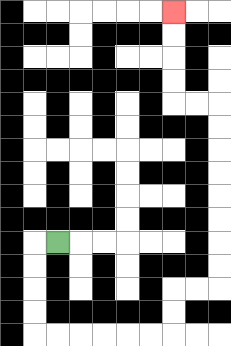{'start': '[2, 10]', 'end': '[7, 0]', 'path_directions': 'L,D,D,D,D,R,R,R,R,R,R,U,U,R,R,U,U,U,U,U,U,U,U,L,L,U,U,U,U', 'path_coordinates': '[[2, 10], [1, 10], [1, 11], [1, 12], [1, 13], [1, 14], [2, 14], [3, 14], [4, 14], [5, 14], [6, 14], [7, 14], [7, 13], [7, 12], [8, 12], [9, 12], [9, 11], [9, 10], [9, 9], [9, 8], [9, 7], [9, 6], [9, 5], [9, 4], [8, 4], [7, 4], [7, 3], [7, 2], [7, 1], [7, 0]]'}